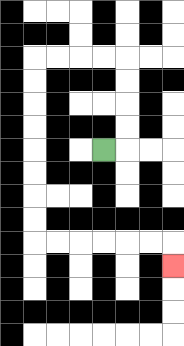{'start': '[4, 6]', 'end': '[7, 11]', 'path_directions': 'R,U,U,U,U,L,L,L,L,D,D,D,D,D,D,D,D,R,R,R,R,R,R,D', 'path_coordinates': '[[4, 6], [5, 6], [5, 5], [5, 4], [5, 3], [5, 2], [4, 2], [3, 2], [2, 2], [1, 2], [1, 3], [1, 4], [1, 5], [1, 6], [1, 7], [1, 8], [1, 9], [1, 10], [2, 10], [3, 10], [4, 10], [5, 10], [6, 10], [7, 10], [7, 11]]'}